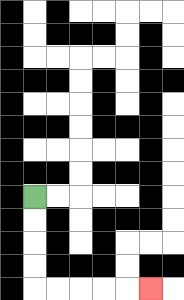{'start': '[1, 8]', 'end': '[6, 12]', 'path_directions': 'D,D,D,D,R,R,R,R,R', 'path_coordinates': '[[1, 8], [1, 9], [1, 10], [1, 11], [1, 12], [2, 12], [3, 12], [4, 12], [5, 12], [6, 12]]'}